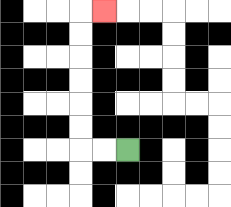{'start': '[5, 6]', 'end': '[4, 0]', 'path_directions': 'L,L,U,U,U,U,U,U,R', 'path_coordinates': '[[5, 6], [4, 6], [3, 6], [3, 5], [3, 4], [3, 3], [3, 2], [3, 1], [3, 0], [4, 0]]'}